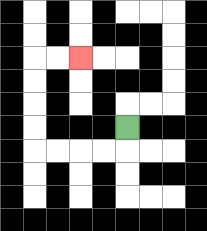{'start': '[5, 5]', 'end': '[3, 2]', 'path_directions': 'D,L,L,L,L,U,U,U,U,R,R', 'path_coordinates': '[[5, 5], [5, 6], [4, 6], [3, 6], [2, 6], [1, 6], [1, 5], [1, 4], [1, 3], [1, 2], [2, 2], [3, 2]]'}